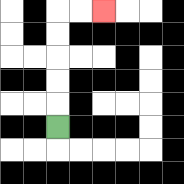{'start': '[2, 5]', 'end': '[4, 0]', 'path_directions': 'U,U,U,U,U,R,R', 'path_coordinates': '[[2, 5], [2, 4], [2, 3], [2, 2], [2, 1], [2, 0], [3, 0], [4, 0]]'}